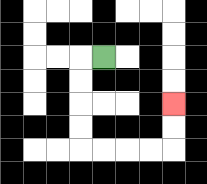{'start': '[4, 2]', 'end': '[7, 4]', 'path_directions': 'L,D,D,D,D,R,R,R,R,U,U', 'path_coordinates': '[[4, 2], [3, 2], [3, 3], [3, 4], [3, 5], [3, 6], [4, 6], [5, 6], [6, 6], [7, 6], [7, 5], [7, 4]]'}